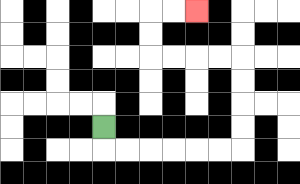{'start': '[4, 5]', 'end': '[8, 0]', 'path_directions': 'D,R,R,R,R,R,R,U,U,U,U,L,L,L,L,U,U,R,R', 'path_coordinates': '[[4, 5], [4, 6], [5, 6], [6, 6], [7, 6], [8, 6], [9, 6], [10, 6], [10, 5], [10, 4], [10, 3], [10, 2], [9, 2], [8, 2], [7, 2], [6, 2], [6, 1], [6, 0], [7, 0], [8, 0]]'}